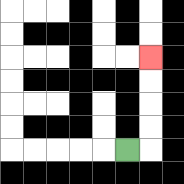{'start': '[5, 6]', 'end': '[6, 2]', 'path_directions': 'R,U,U,U,U', 'path_coordinates': '[[5, 6], [6, 6], [6, 5], [6, 4], [6, 3], [6, 2]]'}